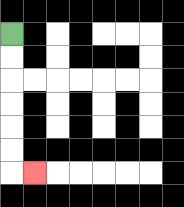{'start': '[0, 1]', 'end': '[1, 7]', 'path_directions': 'D,D,D,D,D,D,R', 'path_coordinates': '[[0, 1], [0, 2], [0, 3], [0, 4], [0, 5], [0, 6], [0, 7], [1, 7]]'}